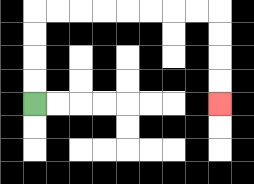{'start': '[1, 4]', 'end': '[9, 4]', 'path_directions': 'U,U,U,U,R,R,R,R,R,R,R,R,D,D,D,D', 'path_coordinates': '[[1, 4], [1, 3], [1, 2], [1, 1], [1, 0], [2, 0], [3, 0], [4, 0], [5, 0], [6, 0], [7, 0], [8, 0], [9, 0], [9, 1], [9, 2], [9, 3], [9, 4]]'}